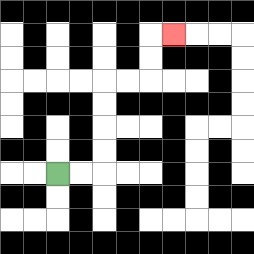{'start': '[2, 7]', 'end': '[7, 1]', 'path_directions': 'R,R,U,U,U,U,R,R,U,U,R', 'path_coordinates': '[[2, 7], [3, 7], [4, 7], [4, 6], [4, 5], [4, 4], [4, 3], [5, 3], [6, 3], [6, 2], [6, 1], [7, 1]]'}